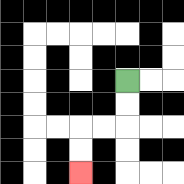{'start': '[5, 3]', 'end': '[3, 7]', 'path_directions': 'D,D,L,L,D,D', 'path_coordinates': '[[5, 3], [5, 4], [5, 5], [4, 5], [3, 5], [3, 6], [3, 7]]'}